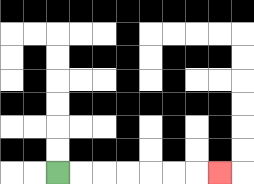{'start': '[2, 7]', 'end': '[9, 7]', 'path_directions': 'R,R,R,R,R,R,R', 'path_coordinates': '[[2, 7], [3, 7], [4, 7], [5, 7], [6, 7], [7, 7], [8, 7], [9, 7]]'}